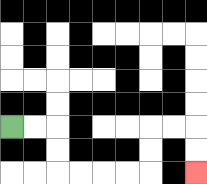{'start': '[0, 5]', 'end': '[8, 7]', 'path_directions': 'R,R,D,D,R,R,R,R,U,U,R,R,D,D', 'path_coordinates': '[[0, 5], [1, 5], [2, 5], [2, 6], [2, 7], [3, 7], [4, 7], [5, 7], [6, 7], [6, 6], [6, 5], [7, 5], [8, 5], [8, 6], [8, 7]]'}